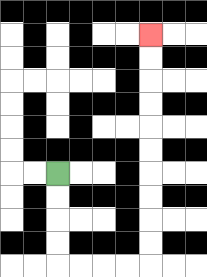{'start': '[2, 7]', 'end': '[6, 1]', 'path_directions': 'D,D,D,D,R,R,R,R,U,U,U,U,U,U,U,U,U,U', 'path_coordinates': '[[2, 7], [2, 8], [2, 9], [2, 10], [2, 11], [3, 11], [4, 11], [5, 11], [6, 11], [6, 10], [6, 9], [6, 8], [6, 7], [6, 6], [6, 5], [6, 4], [6, 3], [6, 2], [6, 1]]'}